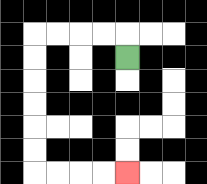{'start': '[5, 2]', 'end': '[5, 7]', 'path_directions': 'U,L,L,L,L,D,D,D,D,D,D,R,R,R,R', 'path_coordinates': '[[5, 2], [5, 1], [4, 1], [3, 1], [2, 1], [1, 1], [1, 2], [1, 3], [1, 4], [1, 5], [1, 6], [1, 7], [2, 7], [3, 7], [4, 7], [5, 7]]'}